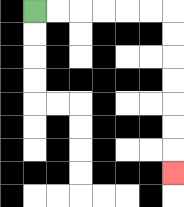{'start': '[1, 0]', 'end': '[7, 7]', 'path_directions': 'R,R,R,R,R,R,D,D,D,D,D,D,D', 'path_coordinates': '[[1, 0], [2, 0], [3, 0], [4, 0], [5, 0], [6, 0], [7, 0], [7, 1], [7, 2], [7, 3], [7, 4], [7, 5], [7, 6], [7, 7]]'}